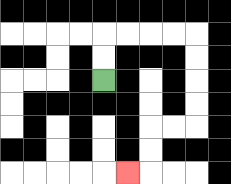{'start': '[4, 3]', 'end': '[5, 7]', 'path_directions': 'U,U,R,R,R,R,D,D,D,D,L,L,D,D,L', 'path_coordinates': '[[4, 3], [4, 2], [4, 1], [5, 1], [6, 1], [7, 1], [8, 1], [8, 2], [8, 3], [8, 4], [8, 5], [7, 5], [6, 5], [6, 6], [6, 7], [5, 7]]'}